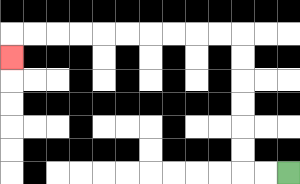{'start': '[12, 7]', 'end': '[0, 2]', 'path_directions': 'L,L,U,U,U,U,U,U,L,L,L,L,L,L,L,L,L,L,D', 'path_coordinates': '[[12, 7], [11, 7], [10, 7], [10, 6], [10, 5], [10, 4], [10, 3], [10, 2], [10, 1], [9, 1], [8, 1], [7, 1], [6, 1], [5, 1], [4, 1], [3, 1], [2, 1], [1, 1], [0, 1], [0, 2]]'}